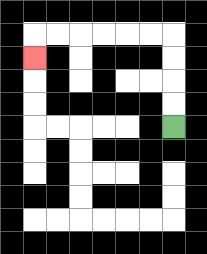{'start': '[7, 5]', 'end': '[1, 2]', 'path_directions': 'U,U,U,U,L,L,L,L,L,L,D', 'path_coordinates': '[[7, 5], [7, 4], [7, 3], [7, 2], [7, 1], [6, 1], [5, 1], [4, 1], [3, 1], [2, 1], [1, 1], [1, 2]]'}